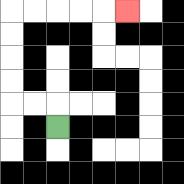{'start': '[2, 5]', 'end': '[5, 0]', 'path_directions': 'U,L,L,U,U,U,U,R,R,R,R,R', 'path_coordinates': '[[2, 5], [2, 4], [1, 4], [0, 4], [0, 3], [0, 2], [0, 1], [0, 0], [1, 0], [2, 0], [3, 0], [4, 0], [5, 0]]'}